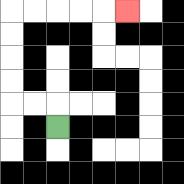{'start': '[2, 5]', 'end': '[5, 0]', 'path_directions': 'U,L,L,U,U,U,U,R,R,R,R,R', 'path_coordinates': '[[2, 5], [2, 4], [1, 4], [0, 4], [0, 3], [0, 2], [0, 1], [0, 0], [1, 0], [2, 0], [3, 0], [4, 0], [5, 0]]'}